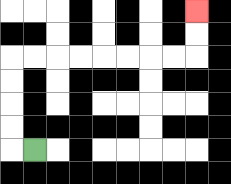{'start': '[1, 6]', 'end': '[8, 0]', 'path_directions': 'L,U,U,U,U,R,R,R,R,R,R,R,R,U,U', 'path_coordinates': '[[1, 6], [0, 6], [0, 5], [0, 4], [0, 3], [0, 2], [1, 2], [2, 2], [3, 2], [4, 2], [5, 2], [6, 2], [7, 2], [8, 2], [8, 1], [8, 0]]'}